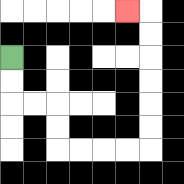{'start': '[0, 2]', 'end': '[5, 0]', 'path_directions': 'D,D,R,R,D,D,R,R,R,R,U,U,U,U,U,U,L', 'path_coordinates': '[[0, 2], [0, 3], [0, 4], [1, 4], [2, 4], [2, 5], [2, 6], [3, 6], [4, 6], [5, 6], [6, 6], [6, 5], [6, 4], [6, 3], [6, 2], [6, 1], [6, 0], [5, 0]]'}